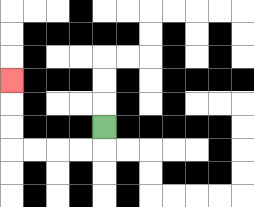{'start': '[4, 5]', 'end': '[0, 3]', 'path_directions': 'D,L,L,L,L,U,U,U', 'path_coordinates': '[[4, 5], [4, 6], [3, 6], [2, 6], [1, 6], [0, 6], [0, 5], [0, 4], [0, 3]]'}